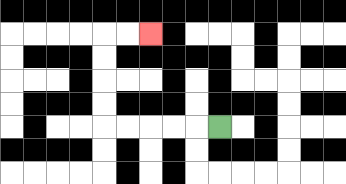{'start': '[9, 5]', 'end': '[6, 1]', 'path_directions': 'L,L,L,L,L,U,U,U,U,R,R', 'path_coordinates': '[[9, 5], [8, 5], [7, 5], [6, 5], [5, 5], [4, 5], [4, 4], [4, 3], [4, 2], [4, 1], [5, 1], [6, 1]]'}